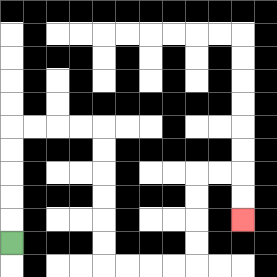{'start': '[0, 10]', 'end': '[10, 9]', 'path_directions': 'U,U,U,U,U,R,R,R,R,D,D,D,D,D,D,R,R,R,R,U,U,U,U,R,R,D,D', 'path_coordinates': '[[0, 10], [0, 9], [0, 8], [0, 7], [0, 6], [0, 5], [1, 5], [2, 5], [3, 5], [4, 5], [4, 6], [4, 7], [4, 8], [4, 9], [4, 10], [4, 11], [5, 11], [6, 11], [7, 11], [8, 11], [8, 10], [8, 9], [8, 8], [8, 7], [9, 7], [10, 7], [10, 8], [10, 9]]'}